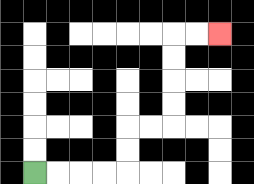{'start': '[1, 7]', 'end': '[9, 1]', 'path_directions': 'R,R,R,R,U,U,R,R,U,U,U,U,R,R', 'path_coordinates': '[[1, 7], [2, 7], [3, 7], [4, 7], [5, 7], [5, 6], [5, 5], [6, 5], [7, 5], [7, 4], [7, 3], [7, 2], [7, 1], [8, 1], [9, 1]]'}